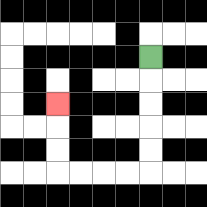{'start': '[6, 2]', 'end': '[2, 4]', 'path_directions': 'D,D,D,D,D,L,L,L,L,U,U,U', 'path_coordinates': '[[6, 2], [6, 3], [6, 4], [6, 5], [6, 6], [6, 7], [5, 7], [4, 7], [3, 7], [2, 7], [2, 6], [2, 5], [2, 4]]'}